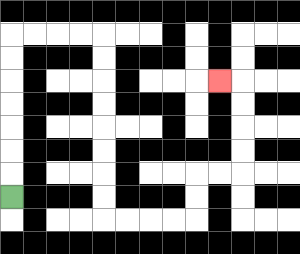{'start': '[0, 8]', 'end': '[9, 3]', 'path_directions': 'U,U,U,U,U,U,U,R,R,R,R,D,D,D,D,D,D,D,D,R,R,R,R,U,U,R,R,U,U,U,U,L', 'path_coordinates': '[[0, 8], [0, 7], [0, 6], [0, 5], [0, 4], [0, 3], [0, 2], [0, 1], [1, 1], [2, 1], [3, 1], [4, 1], [4, 2], [4, 3], [4, 4], [4, 5], [4, 6], [4, 7], [4, 8], [4, 9], [5, 9], [6, 9], [7, 9], [8, 9], [8, 8], [8, 7], [9, 7], [10, 7], [10, 6], [10, 5], [10, 4], [10, 3], [9, 3]]'}